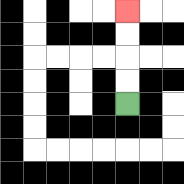{'start': '[5, 4]', 'end': '[5, 0]', 'path_directions': 'U,U,U,U', 'path_coordinates': '[[5, 4], [5, 3], [5, 2], [5, 1], [5, 0]]'}